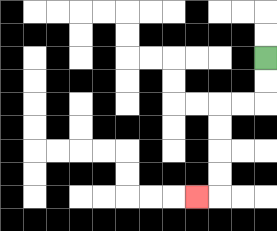{'start': '[11, 2]', 'end': '[8, 8]', 'path_directions': 'D,D,L,L,D,D,D,D,L', 'path_coordinates': '[[11, 2], [11, 3], [11, 4], [10, 4], [9, 4], [9, 5], [9, 6], [9, 7], [9, 8], [8, 8]]'}